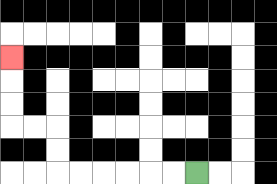{'start': '[8, 7]', 'end': '[0, 2]', 'path_directions': 'L,L,L,L,L,L,U,U,L,L,U,U,U', 'path_coordinates': '[[8, 7], [7, 7], [6, 7], [5, 7], [4, 7], [3, 7], [2, 7], [2, 6], [2, 5], [1, 5], [0, 5], [0, 4], [0, 3], [0, 2]]'}